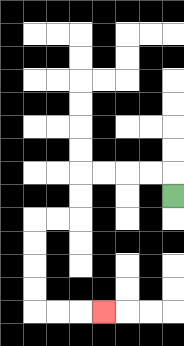{'start': '[7, 8]', 'end': '[4, 13]', 'path_directions': 'U,L,L,L,L,D,D,L,L,D,D,D,D,R,R,R', 'path_coordinates': '[[7, 8], [7, 7], [6, 7], [5, 7], [4, 7], [3, 7], [3, 8], [3, 9], [2, 9], [1, 9], [1, 10], [1, 11], [1, 12], [1, 13], [2, 13], [3, 13], [4, 13]]'}